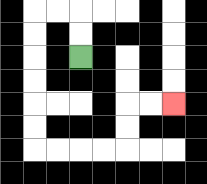{'start': '[3, 2]', 'end': '[7, 4]', 'path_directions': 'U,U,L,L,D,D,D,D,D,D,R,R,R,R,U,U,R,R', 'path_coordinates': '[[3, 2], [3, 1], [3, 0], [2, 0], [1, 0], [1, 1], [1, 2], [1, 3], [1, 4], [1, 5], [1, 6], [2, 6], [3, 6], [4, 6], [5, 6], [5, 5], [5, 4], [6, 4], [7, 4]]'}